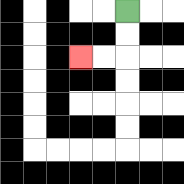{'start': '[5, 0]', 'end': '[3, 2]', 'path_directions': 'D,D,L,L', 'path_coordinates': '[[5, 0], [5, 1], [5, 2], [4, 2], [3, 2]]'}